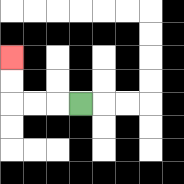{'start': '[3, 4]', 'end': '[0, 2]', 'path_directions': 'L,L,L,U,U', 'path_coordinates': '[[3, 4], [2, 4], [1, 4], [0, 4], [0, 3], [0, 2]]'}